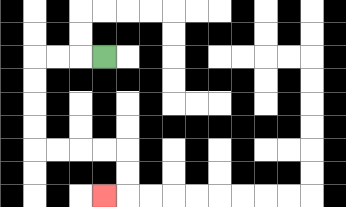{'start': '[4, 2]', 'end': '[4, 8]', 'path_directions': 'L,L,L,D,D,D,D,R,R,R,R,D,D,L', 'path_coordinates': '[[4, 2], [3, 2], [2, 2], [1, 2], [1, 3], [1, 4], [1, 5], [1, 6], [2, 6], [3, 6], [4, 6], [5, 6], [5, 7], [5, 8], [4, 8]]'}